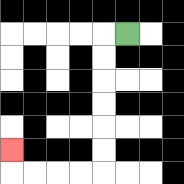{'start': '[5, 1]', 'end': '[0, 6]', 'path_directions': 'L,D,D,D,D,D,D,L,L,L,L,U', 'path_coordinates': '[[5, 1], [4, 1], [4, 2], [4, 3], [4, 4], [4, 5], [4, 6], [4, 7], [3, 7], [2, 7], [1, 7], [0, 7], [0, 6]]'}